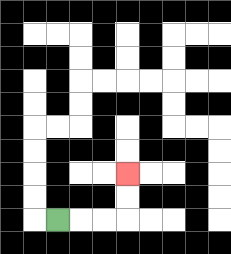{'start': '[2, 9]', 'end': '[5, 7]', 'path_directions': 'R,R,R,U,U', 'path_coordinates': '[[2, 9], [3, 9], [4, 9], [5, 9], [5, 8], [5, 7]]'}